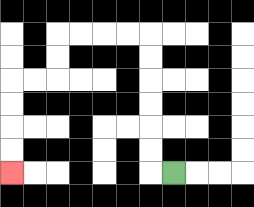{'start': '[7, 7]', 'end': '[0, 7]', 'path_directions': 'L,U,U,U,U,U,U,L,L,L,L,D,D,L,L,D,D,D,D', 'path_coordinates': '[[7, 7], [6, 7], [6, 6], [6, 5], [6, 4], [6, 3], [6, 2], [6, 1], [5, 1], [4, 1], [3, 1], [2, 1], [2, 2], [2, 3], [1, 3], [0, 3], [0, 4], [0, 5], [0, 6], [0, 7]]'}